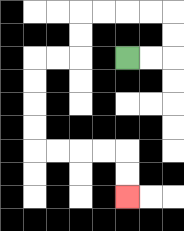{'start': '[5, 2]', 'end': '[5, 8]', 'path_directions': 'R,R,U,U,L,L,L,L,D,D,L,L,D,D,D,D,R,R,R,R,D,D', 'path_coordinates': '[[5, 2], [6, 2], [7, 2], [7, 1], [7, 0], [6, 0], [5, 0], [4, 0], [3, 0], [3, 1], [3, 2], [2, 2], [1, 2], [1, 3], [1, 4], [1, 5], [1, 6], [2, 6], [3, 6], [4, 6], [5, 6], [5, 7], [5, 8]]'}